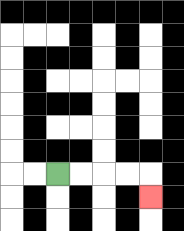{'start': '[2, 7]', 'end': '[6, 8]', 'path_directions': 'R,R,R,R,D', 'path_coordinates': '[[2, 7], [3, 7], [4, 7], [5, 7], [6, 7], [6, 8]]'}